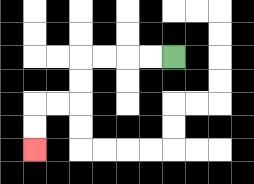{'start': '[7, 2]', 'end': '[1, 6]', 'path_directions': 'L,L,L,L,D,D,L,L,D,D', 'path_coordinates': '[[7, 2], [6, 2], [5, 2], [4, 2], [3, 2], [3, 3], [3, 4], [2, 4], [1, 4], [1, 5], [1, 6]]'}